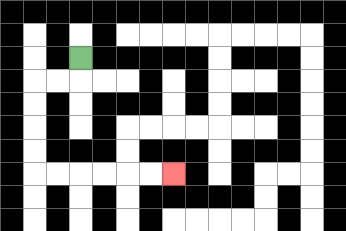{'start': '[3, 2]', 'end': '[7, 7]', 'path_directions': 'D,L,L,D,D,D,D,R,R,R,R,R,R', 'path_coordinates': '[[3, 2], [3, 3], [2, 3], [1, 3], [1, 4], [1, 5], [1, 6], [1, 7], [2, 7], [3, 7], [4, 7], [5, 7], [6, 7], [7, 7]]'}